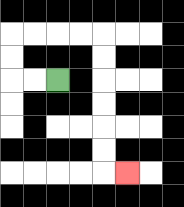{'start': '[2, 3]', 'end': '[5, 7]', 'path_directions': 'L,L,U,U,R,R,R,R,D,D,D,D,D,D,R', 'path_coordinates': '[[2, 3], [1, 3], [0, 3], [0, 2], [0, 1], [1, 1], [2, 1], [3, 1], [4, 1], [4, 2], [4, 3], [4, 4], [4, 5], [4, 6], [4, 7], [5, 7]]'}